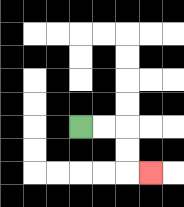{'start': '[3, 5]', 'end': '[6, 7]', 'path_directions': 'R,R,D,D,R', 'path_coordinates': '[[3, 5], [4, 5], [5, 5], [5, 6], [5, 7], [6, 7]]'}